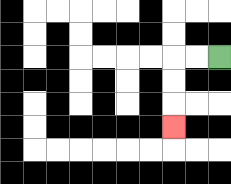{'start': '[9, 2]', 'end': '[7, 5]', 'path_directions': 'L,L,D,D,D', 'path_coordinates': '[[9, 2], [8, 2], [7, 2], [7, 3], [7, 4], [7, 5]]'}